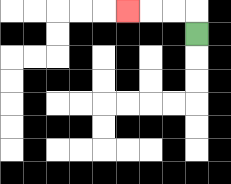{'start': '[8, 1]', 'end': '[5, 0]', 'path_directions': 'U,L,L,L', 'path_coordinates': '[[8, 1], [8, 0], [7, 0], [6, 0], [5, 0]]'}